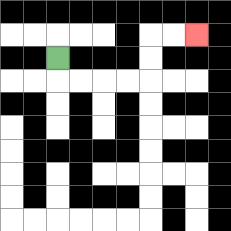{'start': '[2, 2]', 'end': '[8, 1]', 'path_directions': 'D,R,R,R,R,U,U,R,R', 'path_coordinates': '[[2, 2], [2, 3], [3, 3], [4, 3], [5, 3], [6, 3], [6, 2], [6, 1], [7, 1], [8, 1]]'}